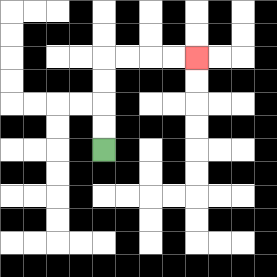{'start': '[4, 6]', 'end': '[8, 2]', 'path_directions': 'U,U,U,U,R,R,R,R', 'path_coordinates': '[[4, 6], [4, 5], [4, 4], [4, 3], [4, 2], [5, 2], [6, 2], [7, 2], [8, 2]]'}